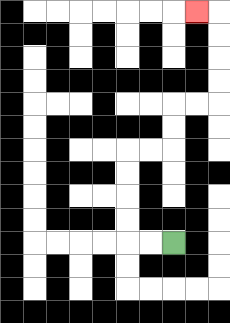{'start': '[7, 10]', 'end': '[8, 0]', 'path_directions': 'L,L,U,U,U,U,R,R,U,U,R,R,U,U,U,U,L', 'path_coordinates': '[[7, 10], [6, 10], [5, 10], [5, 9], [5, 8], [5, 7], [5, 6], [6, 6], [7, 6], [7, 5], [7, 4], [8, 4], [9, 4], [9, 3], [9, 2], [9, 1], [9, 0], [8, 0]]'}